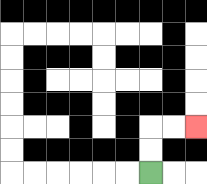{'start': '[6, 7]', 'end': '[8, 5]', 'path_directions': 'U,U,R,R', 'path_coordinates': '[[6, 7], [6, 6], [6, 5], [7, 5], [8, 5]]'}